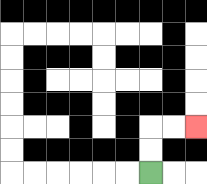{'start': '[6, 7]', 'end': '[8, 5]', 'path_directions': 'U,U,R,R', 'path_coordinates': '[[6, 7], [6, 6], [6, 5], [7, 5], [8, 5]]'}